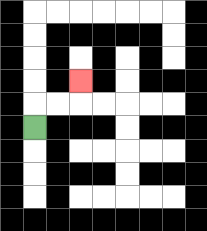{'start': '[1, 5]', 'end': '[3, 3]', 'path_directions': 'U,R,R,U', 'path_coordinates': '[[1, 5], [1, 4], [2, 4], [3, 4], [3, 3]]'}